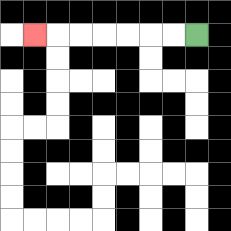{'start': '[8, 1]', 'end': '[1, 1]', 'path_directions': 'L,L,L,L,L,L,L', 'path_coordinates': '[[8, 1], [7, 1], [6, 1], [5, 1], [4, 1], [3, 1], [2, 1], [1, 1]]'}